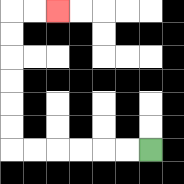{'start': '[6, 6]', 'end': '[2, 0]', 'path_directions': 'L,L,L,L,L,L,U,U,U,U,U,U,R,R', 'path_coordinates': '[[6, 6], [5, 6], [4, 6], [3, 6], [2, 6], [1, 6], [0, 6], [0, 5], [0, 4], [0, 3], [0, 2], [0, 1], [0, 0], [1, 0], [2, 0]]'}